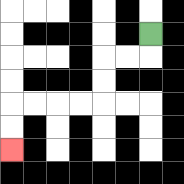{'start': '[6, 1]', 'end': '[0, 6]', 'path_directions': 'D,L,L,D,D,L,L,L,L,D,D', 'path_coordinates': '[[6, 1], [6, 2], [5, 2], [4, 2], [4, 3], [4, 4], [3, 4], [2, 4], [1, 4], [0, 4], [0, 5], [0, 6]]'}